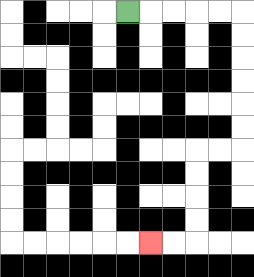{'start': '[5, 0]', 'end': '[6, 10]', 'path_directions': 'R,R,R,R,R,D,D,D,D,D,D,L,L,D,D,D,D,L,L', 'path_coordinates': '[[5, 0], [6, 0], [7, 0], [8, 0], [9, 0], [10, 0], [10, 1], [10, 2], [10, 3], [10, 4], [10, 5], [10, 6], [9, 6], [8, 6], [8, 7], [8, 8], [8, 9], [8, 10], [7, 10], [6, 10]]'}